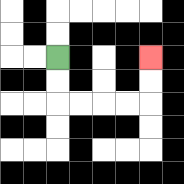{'start': '[2, 2]', 'end': '[6, 2]', 'path_directions': 'D,D,R,R,R,R,U,U', 'path_coordinates': '[[2, 2], [2, 3], [2, 4], [3, 4], [4, 4], [5, 4], [6, 4], [6, 3], [6, 2]]'}